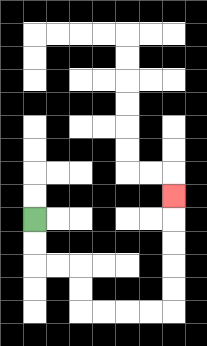{'start': '[1, 9]', 'end': '[7, 8]', 'path_directions': 'D,D,R,R,D,D,R,R,R,R,U,U,U,U,U', 'path_coordinates': '[[1, 9], [1, 10], [1, 11], [2, 11], [3, 11], [3, 12], [3, 13], [4, 13], [5, 13], [6, 13], [7, 13], [7, 12], [7, 11], [7, 10], [7, 9], [7, 8]]'}